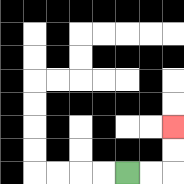{'start': '[5, 7]', 'end': '[7, 5]', 'path_directions': 'R,R,U,U', 'path_coordinates': '[[5, 7], [6, 7], [7, 7], [7, 6], [7, 5]]'}